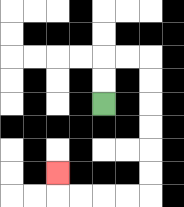{'start': '[4, 4]', 'end': '[2, 7]', 'path_directions': 'U,U,R,R,D,D,D,D,D,D,L,L,L,L,U', 'path_coordinates': '[[4, 4], [4, 3], [4, 2], [5, 2], [6, 2], [6, 3], [6, 4], [6, 5], [6, 6], [6, 7], [6, 8], [5, 8], [4, 8], [3, 8], [2, 8], [2, 7]]'}